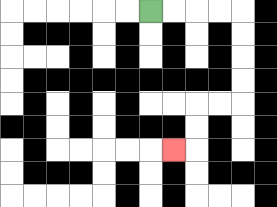{'start': '[6, 0]', 'end': '[7, 6]', 'path_directions': 'R,R,R,R,D,D,D,D,L,L,D,D,L', 'path_coordinates': '[[6, 0], [7, 0], [8, 0], [9, 0], [10, 0], [10, 1], [10, 2], [10, 3], [10, 4], [9, 4], [8, 4], [8, 5], [8, 6], [7, 6]]'}